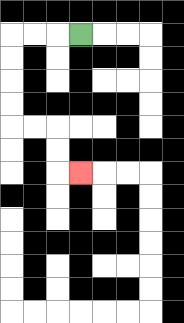{'start': '[3, 1]', 'end': '[3, 7]', 'path_directions': 'L,L,L,D,D,D,D,R,R,D,D,R', 'path_coordinates': '[[3, 1], [2, 1], [1, 1], [0, 1], [0, 2], [0, 3], [0, 4], [0, 5], [1, 5], [2, 5], [2, 6], [2, 7], [3, 7]]'}